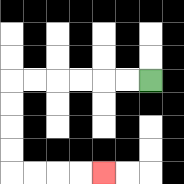{'start': '[6, 3]', 'end': '[4, 7]', 'path_directions': 'L,L,L,L,L,L,D,D,D,D,R,R,R,R', 'path_coordinates': '[[6, 3], [5, 3], [4, 3], [3, 3], [2, 3], [1, 3], [0, 3], [0, 4], [0, 5], [0, 6], [0, 7], [1, 7], [2, 7], [3, 7], [4, 7]]'}